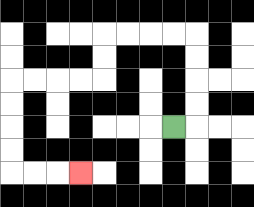{'start': '[7, 5]', 'end': '[3, 7]', 'path_directions': 'R,U,U,U,U,L,L,L,L,D,D,L,L,L,L,D,D,D,D,R,R,R', 'path_coordinates': '[[7, 5], [8, 5], [8, 4], [8, 3], [8, 2], [8, 1], [7, 1], [6, 1], [5, 1], [4, 1], [4, 2], [4, 3], [3, 3], [2, 3], [1, 3], [0, 3], [0, 4], [0, 5], [0, 6], [0, 7], [1, 7], [2, 7], [3, 7]]'}